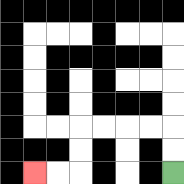{'start': '[7, 7]', 'end': '[1, 7]', 'path_directions': 'U,U,L,L,L,L,D,D,L,L', 'path_coordinates': '[[7, 7], [7, 6], [7, 5], [6, 5], [5, 5], [4, 5], [3, 5], [3, 6], [3, 7], [2, 7], [1, 7]]'}